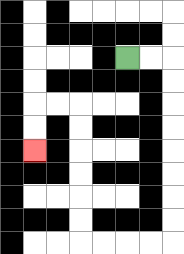{'start': '[5, 2]', 'end': '[1, 6]', 'path_directions': 'R,R,D,D,D,D,D,D,D,D,L,L,L,L,U,U,U,U,U,U,L,L,D,D', 'path_coordinates': '[[5, 2], [6, 2], [7, 2], [7, 3], [7, 4], [7, 5], [7, 6], [7, 7], [7, 8], [7, 9], [7, 10], [6, 10], [5, 10], [4, 10], [3, 10], [3, 9], [3, 8], [3, 7], [3, 6], [3, 5], [3, 4], [2, 4], [1, 4], [1, 5], [1, 6]]'}